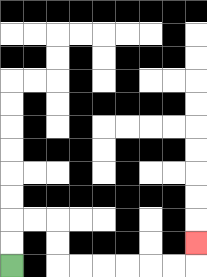{'start': '[0, 11]', 'end': '[8, 10]', 'path_directions': 'U,U,R,R,D,D,R,R,R,R,R,R,U', 'path_coordinates': '[[0, 11], [0, 10], [0, 9], [1, 9], [2, 9], [2, 10], [2, 11], [3, 11], [4, 11], [5, 11], [6, 11], [7, 11], [8, 11], [8, 10]]'}